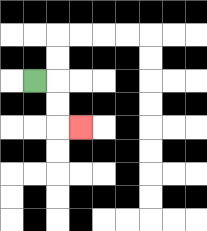{'start': '[1, 3]', 'end': '[3, 5]', 'path_directions': 'R,D,D,R', 'path_coordinates': '[[1, 3], [2, 3], [2, 4], [2, 5], [3, 5]]'}